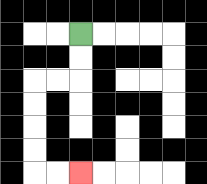{'start': '[3, 1]', 'end': '[3, 7]', 'path_directions': 'D,D,L,L,D,D,D,D,R,R', 'path_coordinates': '[[3, 1], [3, 2], [3, 3], [2, 3], [1, 3], [1, 4], [1, 5], [1, 6], [1, 7], [2, 7], [3, 7]]'}